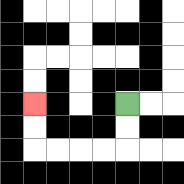{'start': '[5, 4]', 'end': '[1, 4]', 'path_directions': 'D,D,L,L,L,L,U,U', 'path_coordinates': '[[5, 4], [5, 5], [5, 6], [4, 6], [3, 6], [2, 6], [1, 6], [1, 5], [1, 4]]'}